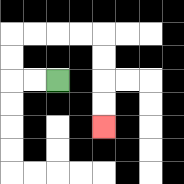{'start': '[2, 3]', 'end': '[4, 5]', 'path_directions': 'L,L,U,U,R,R,R,R,D,D,D,D', 'path_coordinates': '[[2, 3], [1, 3], [0, 3], [0, 2], [0, 1], [1, 1], [2, 1], [3, 1], [4, 1], [4, 2], [4, 3], [4, 4], [4, 5]]'}